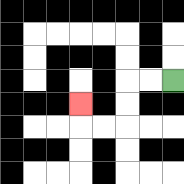{'start': '[7, 3]', 'end': '[3, 4]', 'path_directions': 'L,L,D,D,L,L,U', 'path_coordinates': '[[7, 3], [6, 3], [5, 3], [5, 4], [5, 5], [4, 5], [3, 5], [3, 4]]'}